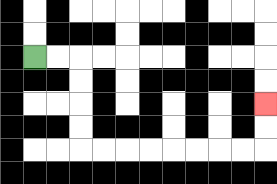{'start': '[1, 2]', 'end': '[11, 4]', 'path_directions': 'R,R,D,D,D,D,R,R,R,R,R,R,R,R,U,U', 'path_coordinates': '[[1, 2], [2, 2], [3, 2], [3, 3], [3, 4], [3, 5], [3, 6], [4, 6], [5, 6], [6, 6], [7, 6], [8, 6], [9, 6], [10, 6], [11, 6], [11, 5], [11, 4]]'}